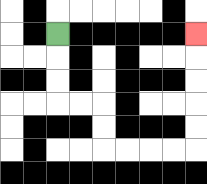{'start': '[2, 1]', 'end': '[8, 1]', 'path_directions': 'D,D,D,R,R,D,D,R,R,R,R,U,U,U,U,U', 'path_coordinates': '[[2, 1], [2, 2], [2, 3], [2, 4], [3, 4], [4, 4], [4, 5], [4, 6], [5, 6], [6, 6], [7, 6], [8, 6], [8, 5], [8, 4], [8, 3], [8, 2], [8, 1]]'}